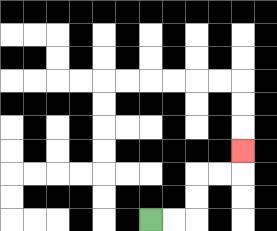{'start': '[6, 9]', 'end': '[10, 6]', 'path_directions': 'R,R,U,U,R,R,U', 'path_coordinates': '[[6, 9], [7, 9], [8, 9], [8, 8], [8, 7], [9, 7], [10, 7], [10, 6]]'}